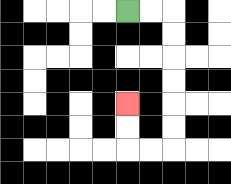{'start': '[5, 0]', 'end': '[5, 4]', 'path_directions': 'R,R,D,D,D,D,D,D,L,L,U,U', 'path_coordinates': '[[5, 0], [6, 0], [7, 0], [7, 1], [7, 2], [7, 3], [7, 4], [7, 5], [7, 6], [6, 6], [5, 6], [5, 5], [5, 4]]'}